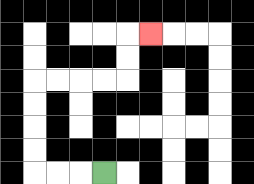{'start': '[4, 7]', 'end': '[6, 1]', 'path_directions': 'L,L,L,U,U,U,U,R,R,R,R,U,U,R', 'path_coordinates': '[[4, 7], [3, 7], [2, 7], [1, 7], [1, 6], [1, 5], [1, 4], [1, 3], [2, 3], [3, 3], [4, 3], [5, 3], [5, 2], [5, 1], [6, 1]]'}